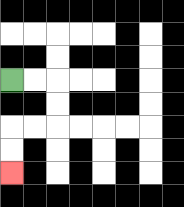{'start': '[0, 3]', 'end': '[0, 7]', 'path_directions': 'R,R,D,D,L,L,D,D', 'path_coordinates': '[[0, 3], [1, 3], [2, 3], [2, 4], [2, 5], [1, 5], [0, 5], [0, 6], [0, 7]]'}